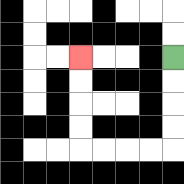{'start': '[7, 2]', 'end': '[3, 2]', 'path_directions': 'D,D,D,D,L,L,L,L,U,U,U,U', 'path_coordinates': '[[7, 2], [7, 3], [7, 4], [7, 5], [7, 6], [6, 6], [5, 6], [4, 6], [3, 6], [3, 5], [3, 4], [3, 3], [3, 2]]'}